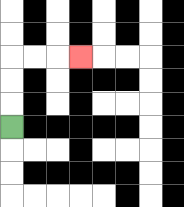{'start': '[0, 5]', 'end': '[3, 2]', 'path_directions': 'U,U,U,R,R,R', 'path_coordinates': '[[0, 5], [0, 4], [0, 3], [0, 2], [1, 2], [2, 2], [3, 2]]'}